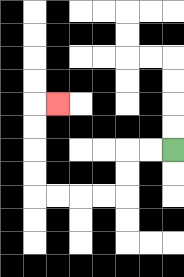{'start': '[7, 6]', 'end': '[2, 4]', 'path_directions': 'L,L,D,D,L,L,L,L,U,U,U,U,R', 'path_coordinates': '[[7, 6], [6, 6], [5, 6], [5, 7], [5, 8], [4, 8], [3, 8], [2, 8], [1, 8], [1, 7], [1, 6], [1, 5], [1, 4], [2, 4]]'}